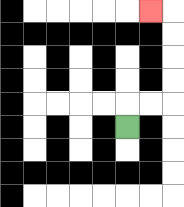{'start': '[5, 5]', 'end': '[6, 0]', 'path_directions': 'U,R,R,U,U,U,U,L', 'path_coordinates': '[[5, 5], [5, 4], [6, 4], [7, 4], [7, 3], [7, 2], [7, 1], [7, 0], [6, 0]]'}